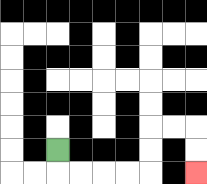{'start': '[2, 6]', 'end': '[8, 7]', 'path_directions': 'D,R,R,R,R,U,U,R,R,D,D', 'path_coordinates': '[[2, 6], [2, 7], [3, 7], [4, 7], [5, 7], [6, 7], [6, 6], [6, 5], [7, 5], [8, 5], [8, 6], [8, 7]]'}